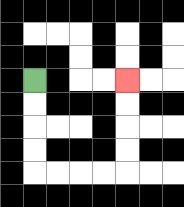{'start': '[1, 3]', 'end': '[5, 3]', 'path_directions': 'D,D,D,D,R,R,R,R,U,U,U,U', 'path_coordinates': '[[1, 3], [1, 4], [1, 5], [1, 6], [1, 7], [2, 7], [3, 7], [4, 7], [5, 7], [5, 6], [5, 5], [5, 4], [5, 3]]'}